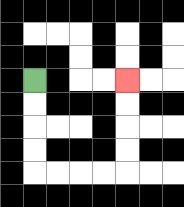{'start': '[1, 3]', 'end': '[5, 3]', 'path_directions': 'D,D,D,D,R,R,R,R,U,U,U,U', 'path_coordinates': '[[1, 3], [1, 4], [1, 5], [1, 6], [1, 7], [2, 7], [3, 7], [4, 7], [5, 7], [5, 6], [5, 5], [5, 4], [5, 3]]'}